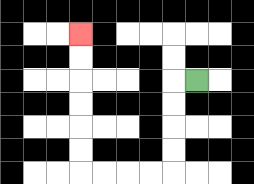{'start': '[8, 3]', 'end': '[3, 1]', 'path_directions': 'L,D,D,D,D,L,L,L,L,U,U,U,U,U,U', 'path_coordinates': '[[8, 3], [7, 3], [7, 4], [7, 5], [7, 6], [7, 7], [6, 7], [5, 7], [4, 7], [3, 7], [3, 6], [3, 5], [3, 4], [3, 3], [3, 2], [3, 1]]'}